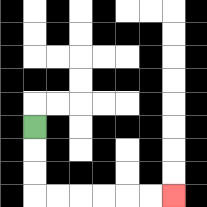{'start': '[1, 5]', 'end': '[7, 8]', 'path_directions': 'D,D,D,R,R,R,R,R,R', 'path_coordinates': '[[1, 5], [1, 6], [1, 7], [1, 8], [2, 8], [3, 8], [4, 8], [5, 8], [6, 8], [7, 8]]'}